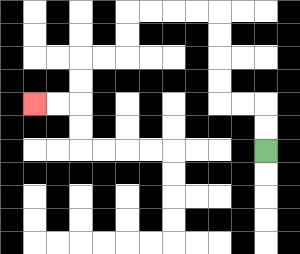{'start': '[11, 6]', 'end': '[1, 4]', 'path_directions': 'U,U,L,L,U,U,U,U,L,L,L,L,D,D,L,L,D,D,L,L', 'path_coordinates': '[[11, 6], [11, 5], [11, 4], [10, 4], [9, 4], [9, 3], [9, 2], [9, 1], [9, 0], [8, 0], [7, 0], [6, 0], [5, 0], [5, 1], [5, 2], [4, 2], [3, 2], [3, 3], [3, 4], [2, 4], [1, 4]]'}